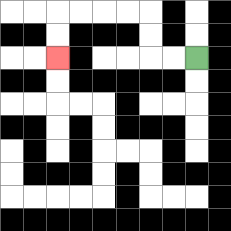{'start': '[8, 2]', 'end': '[2, 2]', 'path_directions': 'L,L,U,U,L,L,L,L,D,D', 'path_coordinates': '[[8, 2], [7, 2], [6, 2], [6, 1], [6, 0], [5, 0], [4, 0], [3, 0], [2, 0], [2, 1], [2, 2]]'}